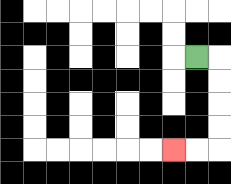{'start': '[8, 2]', 'end': '[7, 6]', 'path_directions': 'R,D,D,D,D,L,L', 'path_coordinates': '[[8, 2], [9, 2], [9, 3], [9, 4], [9, 5], [9, 6], [8, 6], [7, 6]]'}